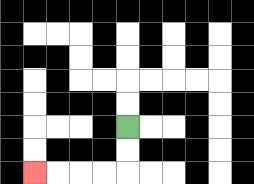{'start': '[5, 5]', 'end': '[1, 7]', 'path_directions': 'D,D,L,L,L,L', 'path_coordinates': '[[5, 5], [5, 6], [5, 7], [4, 7], [3, 7], [2, 7], [1, 7]]'}